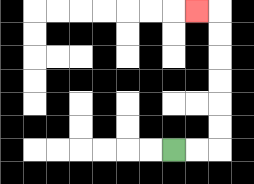{'start': '[7, 6]', 'end': '[8, 0]', 'path_directions': 'R,R,U,U,U,U,U,U,L', 'path_coordinates': '[[7, 6], [8, 6], [9, 6], [9, 5], [9, 4], [9, 3], [9, 2], [9, 1], [9, 0], [8, 0]]'}